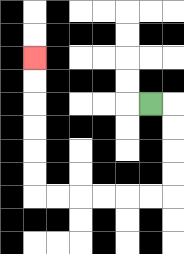{'start': '[6, 4]', 'end': '[1, 2]', 'path_directions': 'R,D,D,D,D,L,L,L,L,L,L,U,U,U,U,U,U', 'path_coordinates': '[[6, 4], [7, 4], [7, 5], [7, 6], [7, 7], [7, 8], [6, 8], [5, 8], [4, 8], [3, 8], [2, 8], [1, 8], [1, 7], [1, 6], [1, 5], [1, 4], [1, 3], [1, 2]]'}